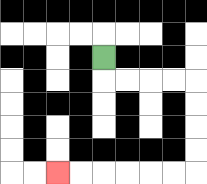{'start': '[4, 2]', 'end': '[2, 7]', 'path_directions': 'D,R,R,R,R,D,D,D,D,L,L,L,L,L,L', 'path_coordinates': '[[4, 2], [4, 3], [5, 3], [6, 3], [7, 3], [8, 3], [8, 4], [8, 5], [8, 6], [8, 7], [7, 7], [6, 7], [5, 7], [4, 7], [3, 7], [2, 7]]'}